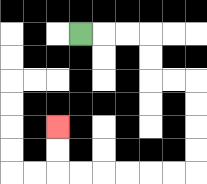{'start': '[3, 1]', 'end': '[2, 5]', 'path_directions': 'R,R,R,D,D,R,R,D,D,D,D,L,L,L,L,L,L,U,U', 'path_coordinates': '[[3, 1], [4, 1], [5, 1], [6, 1], [6, 2], [6, 3], [7, 3], [8, 3], [8, 4], [8, 5], [8, 6], [8, 7], [7, 7], [6, 7], [5, 7], [4, 7], [3, 7], [2, 7], [2, 6], [2, 5]]'}